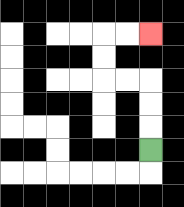{'start': '[6, 6]', 'end': '[6, 1]', 'path_directions': 'U,U,U,L,L,U,U,R,R', 'path_coordinates': '[[6, 6], [6, 5], [6, 4], [6, 3], [5, 3], [4, 3], [4, 2], [4, 1], [5, 1], [6, 1]]'}